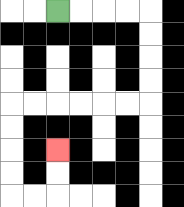{'start': '[2, 0]', 'end': '[2, 6]', 'path_directions': 'R,R,R,R,D,D,D,D,L,L,L,L,L,L,D,D,D,D,R,R,U,U', 'path_coordinates': '[[2, 0], [3, 0], [4, 0], [5, 0], [6, 0], [6, 1], [6, 2], [6, 3], [6, 4], [5, 4], [4, 4], [3, 4], [2, 4], [1, 4], [0, 4], [0, 5], [0, 6], [0, 7], [0, 8], [1, 8], [2, 8], [2, 7], [2, 6]]'}